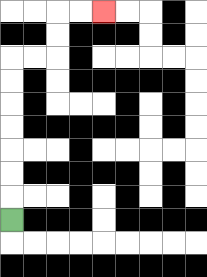{'start': '[0, 9]', 'end': '[4, 0]', 'path_directions': 'U,U,U,U,U,U,U,R,R,U,U,R,R', 'path_coordinates': '[[0, 9], [0, 8], [0, 7], [0, 6], [0, 5], [0, 4], [0, 3], [0, 2], [1, 2], [2, 2], [2, 1], [2, 0], [3, 0], [4, 0]]'}